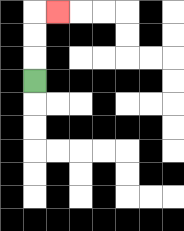{'start': '[1, 3]', 'end': '[2, 0]', 'path_directions': 'U,U,U,R', 'path_coordinates': '[[1, 3], [1, 2], [1, 1], [1, 0], [2, 0]]'}